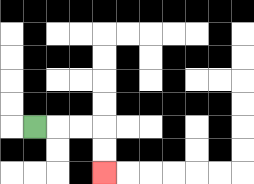{'start': '[1, 5]', 'end': '[4, 7]', 'path_directions': 'R,R,R,D,D', 'path_coordinates': '[[1, 5], [2, 5], [3, 5], [4, 5], [4, 6], [4, 7]]'}